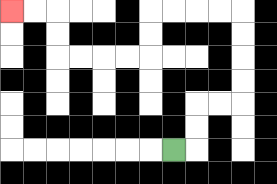{'start': '[7, 6]', 'end': '[0, 0]', 'path_directions': 'R,U,U,R,R,U,U,U,U,L,L,L,L,D,D,L,L,L,L,U,U,L,L', 'path_coordinates': '[[7, 6], [8, 6], [8, 5], [8, 4], [9, 4], [10, 4], [10, 3], [10, 2], [10, 1], [10, 0], [9, 0], [8, 0], [7, 0], [6, 0], [6, 1], [6, 2], [5, 2], [4, 2], [3, 2], [2, 2], [2, 1], [2, 0], [1, 0], [0, 0]]'}